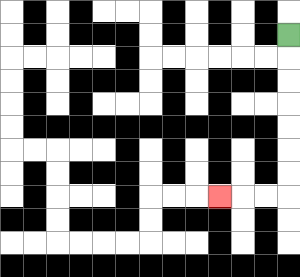{'start': '[12, 1]', 'end': '[9, 8]', 'path_directions': 'D,D,D,D,D,D,D,L,L,L', 'path_coordinates': '[[12, 1], [12, 2], [12, 3], [12, 4], [12, 5], [12, 6], [12, 7], [12, 8], [11, 8], [10, 8], [9, 8]]'}